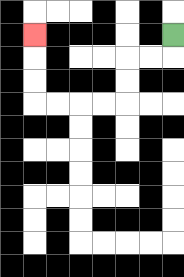{'start': '[7, 1]', 'end': '[1, 1]', 'path_directions': 'D,L,L,D,D,L,L,L,L,U,U,U', 'path_coordinates': '[[7, 1], [7, 2], [6, 2], [5, 2], [5, 3], [5, 4], [4, 4], [3, 4], [2, 4], [1, 4], [1, 3], [1, 2], [1, 1]]'}